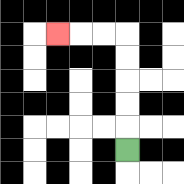{'start': '[5, 6]', 'end': '[2, 1]', 'path_directions': 'U,U,U,U,U,L,L,L', 'path_coordinates': '[[5, 6], [5, 5], [5, 4], [5, 3], [5, 2], [5, 1], [4, 1], [3, 1], [2, 1]]'}